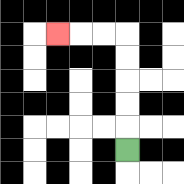{'start': '[5, 6]', 'end': '[2, 1]', 'path_directions': 'U,U,U,U,U,L,L,L', 'path_coordinates': '[[5, 6], [5, 5], [5, 4], [5, 3], [5, 2], [5, 1], [4, 1], [3, 1], [2, 1]]'}